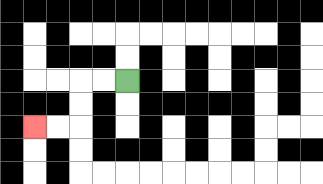{'start': '[5, 3]', 'end': '[1, 5]', 'path_directions': 'L,L,D,D,L,L', 'path_coordinates': '[[5, 3], [4, 3], [3, 3], [3, 4], [3, 5], [2, 5], [1, 5]]'}